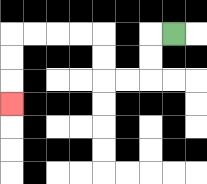{'start': '[7, 1]', 'end': '[0, 4]', 'path_directions': 'L,D,D,L,L,U,U,L,L,L,L,D,D,D', 'path_coordinates': '[[7, 1], [6, 1], [6, 2], [6, 3], [5, 3], [4, 3], [4, 2], [4, 1], [3, 1], [2, 1], [1, 1], [0, 1], [0, 2], [0, 3], [0, 4]]'}